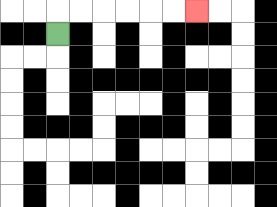{'start': '[2, 1]', 'end': '[8, 0]', 'path_directions': 'U,R,R,R,R,R,R', 'path_coordinates': '[[2, 1], [2, 0], [3, 0], [4, 0], [5, 0], [6, 0], [7, 0], [8, 0]]'}